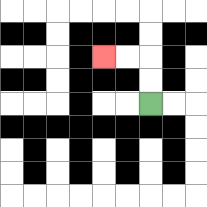{'start': '[6, 4]', 'end': '[4, 2]', 'path_directions': 'U,U,L,L', 'path_coordinates': '[[6, 4], [6, 3], [6, 2], [5, 2], [4, 2]]'}